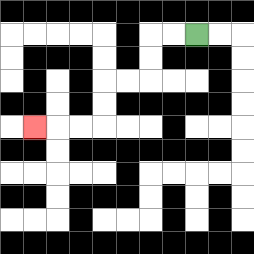{'start': '[8, 1]', 'end': '[1, 5]', 'path_directions': 'L,L,D,D,L,L,D,D,L,L,L', 'path_coordinates': '[[8, 1], [7, 1], [6, 1], [6, 2], [6, 3], [5, 3], [4, 3], [4, 4], [4, 5], [3, 5], [2, 5], [1, 5]]'}